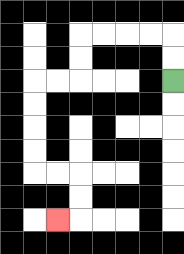{'start': '[7, 3]', 'end': '[2, 9]', 'path_directions': 'U,U,L,L,L,L,D,D,L,L,D,D,D,D,R,R,D,D,L', 'path_coordinates': '[[7, 3], [7, 2], [7, 1], [6, 1], [5, 1], [4, 1], [3, 1], [3, 2], [3, 3], [2, 3], [1, 3], [1, 4], [1, 5], [1, 6], [1, 7], [2, 7], [3, 7], [3, 8], [3, 9], [2, 9]]'}